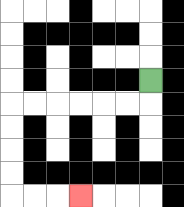{'start': '[6, 3]', 'end': '[3, 8]', 'path_directions': 'D,L,L,L,L,L,L,D,D,D,D,R,R,R', 'path_coordinates': '[[6, 3], [6, 4], [5, 4], [4, 4], [3, 4], [2, 4], [1, 4], [0, 4], [0, 5], [0, 6], [0, 7], [0, 8], [1, 8], [2, 8], [3, 8]]'}